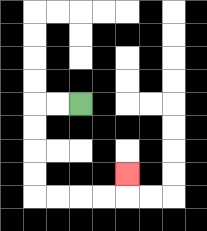{'start': '[3, 4]', 'end': '[5, 7]', 'path_directions': 'L,L,D,D,D,D,R,R,R,R,U', 'path_coordinates': '[[3, 4], [2, 4], [1, 4], [1, 5], [1, 6], [1, 7], [1, 8], [2, 8], [3, 8], [4, 8], [5, 8], [5, 7]]'}